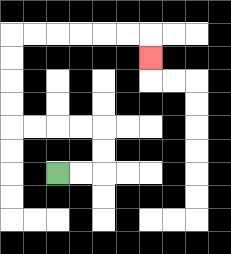{'start': '[2, 7]', 'end': '[6, 2]', 'path_directions': 'R,R,U,U,L,L,L,L,U,U,U,U,R,R,R,R,R,R,D', 'path_coordinates': '[[2, 7], [3, 7], [4, 7], [4, 6], [4, 5], [3, 5], [2, 5], [1, 5], [0, 5], [0, 4], [0, 3], [0, 2], [0, 1], [1, 1], [2, 1], [3, 1], [4, 1], [5, 1], [6, 1], [6, 2]]'}